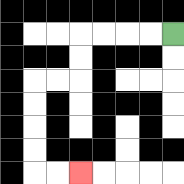{'start': '[7, 1]', 'end': '[3, 7]', 'path_directions': 'L,L,L,L,D,D,L,L,D,D,D,D,R,R', 'path_coordinates': '[[7, 1], [6, 1], [5, 1], [4, 1], [3, 1], [3, 2], [3, 3], [2, 3], [1, 3], [1, 4], [1, 5], [1, 6], [1, 7], [2, 7], [3, 7]]'}